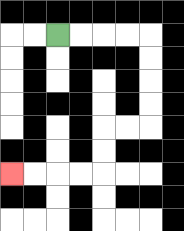{'start': '[2, 1]', 'end': '[0, 7]', 'path_directions': 'R,R,R,R,D,D,D,D,L,L,D,D,L,L,L,L', 'path_coordinates': '[[2, 1], [3, 1], [4, 1], [5, 1], [6, 1], [6, 2], [6, 3], [6, 4], [6, 5], [5, 5], [4, 5], [4, 6], [4, 7], [3, 7], [2, 7], [1, 7], [0, 7]]'}